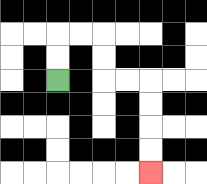{'start': '[2, 3]', 'end': '[6, 7]', 'path_directions': 'U,U,R,R,D,D,R,R,D,D,D,D', 'path_coordinates': '[[2, 3], [2, 2], [2, 1], [3, 1], [4, 1], [4, 2], [4, 3], [5, 3], [6, 3], [6, 4], [6, 5], [6, 6], [6, 7]]'}